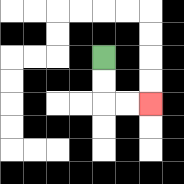{'start': '[4, 2]', 'end': '[6, 4]', 'path_directions': 'D,D,R,R', 'path_coordinates': '[[4, 2], [4, 3], [4, 4], [5, 4], [6, 4]]'}